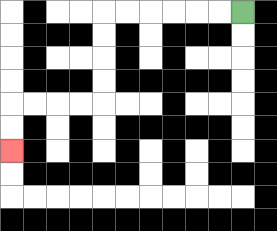{'start': '[10, 0]', 'end': '[0, 6]', 'path_directions': 'L,L,L,L,L,L,D,D,D,D,L,L,L,L,D,D', 'path_coordinates': '[[10, 0], [9, 0], [8, 0], [7, 0], [6, 0], [5, 0], [4, 0], [4, 1], [4, 2], [4, 3], [4, 4], [3, 4], [2, 4], [1, 4], [0, 4], [0, 5], [0, 6]]'}